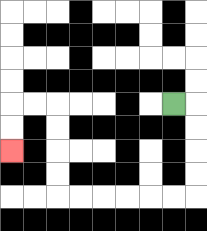{'start': '[7, 4]', 'end': '[0, 6]', 'path_directions': 'R,D,D,D,D,L,L,L,L,L,L,U,U,U,U,L,L,D,D', 'path_coordinates': '[[7, 4], [8, 4], [8, 5], [8, 6], [8, 7], [8, 8], [7, 8], [6, 8], [5, 8], [4, 8], [3, 8], [2, 8], [2, 7], [2, 6], [2, 5], [2, 4], [1, 4], [0, 4], [0, 5], [0, 6]]'}